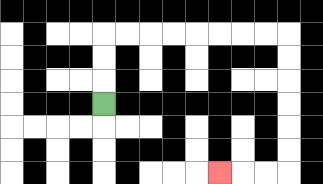{'start': '[4, 4]', 'end': '[9, 7]', 'path_directions': 'U,U,U,R,R,R,R,R,R,R,R,D,D,D,D,D,D,L,L,L', 'path_coordinates': '[[4, 4], [4, 3], [4, 2], [4, 1], [5, 1], [6, 1], [7, 1], [8, 1], [9, 1], [10, 1], [11, 1], [12, 1], [12, 2], [12, 3], [12, 4], [12, 5], [12, 6], [12, 7], [11, 7], [10, 7], [9, 7]]'}